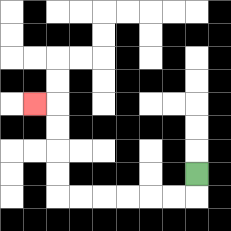{'start': '[8, 7]', 'end': '[1, 4]', 'path_directions': 'D,L,L,L,L,L,L,U,U,U,U,L', 'path_coordinates': '[[8, 7], [8, 8], [7, 8], [6, 8], [5, 8], [4, 8], [3, 8], [2, 8], [2, 7], [2, 6], [2, 5], [2, 4], [1, 4]]'}